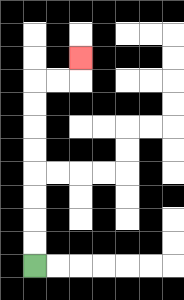{'start': '[1, 11]', 'end': '[3, 2]', 'path_directions': 'U,U,U,U,U,U,U,U,R,R,U', 'path_coordinates': '[[1, 11], [1, 10], [1, 9], [1, 8], [1, 7], [1, 6], [1, 5], [1, 4], [1, 3], [2, 3], [3, 3], [3, 2]]'}